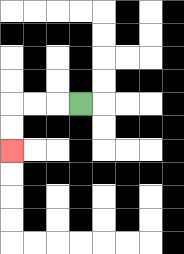{'start': '[3, 4]', 'end': '[0, 6]', 'path_directions': 'L,L,L,D,D', 'path_coordinates': '[[3, 4], [2, 4], [1, 4], [0, 4], [0, 5], [0, 6]]'}